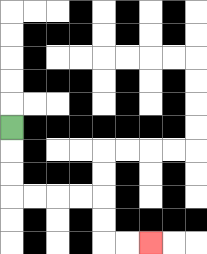{'start': '[0, 5]', 'end': '[6, 10]', 'path_directions': 'D,D,D,R,R,R,R,D,D,R,R', 'path_coordinates': '[[0, 5], [0, 6], [0, 7], [0, 8], [1, 8], [2, 8], [3, 8], [4, 8], [4, 9], [4, 10], [5, 10], [6, 10]]'}